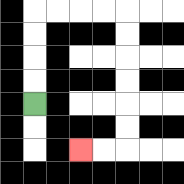{'start': '[1, 4]', 'end': '[3, 6]', 'path_directions': 'U,U,U,U,R,R,R,R,D,D,D,D,D,D,L,L', 'path_coordinates': '[[1, 4], [1, 3], [1, 2], [1, 1], [1, 0], [2, 0], [3, 0], [4, 0], [5, 0], [5, 1], [5, 2], [5, 3], [5, 4], [5, 5], [5, 6], [4, 6], [3, 6]]'}